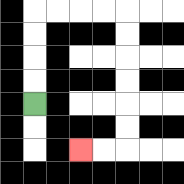{'start': '[1, 4]', 'end': '[3, 6]', 'path_directions': 'U,U,U,U,R,R,R,R,D,D,D,D,D,D,L,L', 'path_coordinates': '[[1, 4], [1, 3], [1, 2], [1, 1], [1, 0], [2, 0], [3, 0], [4, 0], [5, 0], [5, 1], [5, 2], [5, 3], [5, 4], [5, 5], [5, 6], [4, 6], [3, 6]]'}